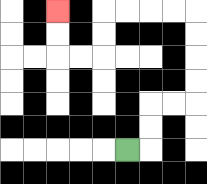{'start': '[5, 6]', 'end': '[2, 0]', 'path_directions': 'R,U,U,R,R,U,U,U,U,L,L,L,L,D,D,L,L,U,U', 'path_coordinates': '[[5, 6], [6, 6], [6, 5], [6, 4], [7, 4], [8, 4], [8, 3], [8, 2], [8, 1], [8, 0], [7, 0], [6, 0], [5, 0], [4, 0], [4, 1], [4, 2], [3, 2], [2, 2], [2, 1], [2, 0]]'}